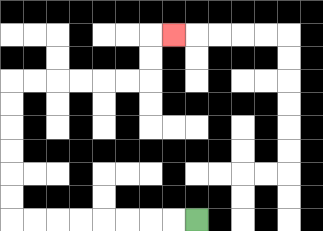{'start': '[8, 9]', 'end': '[7, 1]', 'path_directions': 'L,L,L,L,L,L,L,L,U,U,U,U,U,U,R,R,R,R,R,R,U,U,R', 'path_coordinates': '[[8, 9], [7, 9], [6, 9], [5, 9], [4, 9], [3, 9], [2, 9], [1, 9], [0, 9], [0, 8], [0, 7], [0, 6], [0, 5], [0, 4], [0, 3], [1, 3], [2, 3], [3, 3], [4, 3], [5, 3], [6, 3], [6, 2], [6, 1], [7, 1]]'}